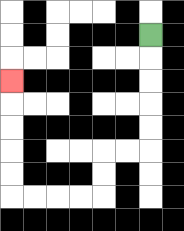{'start': '[6, 1]', 'end': '[0, 3]', 'path_directions': 'D,D,D,D,D,L,L,D,D,L,L,L,L,U,U,U,U,U', 'path_coordinates': '[[6, 1], [6, 2], [6, 3], [6, 4], [6, 5], [6, 6], [5, 6], [4, 6], [4, 7], [4, 8], [3, 8], [2, 8], [1, 8], [0, 8], [0, 7], [0, 6], [0, 5], [0, 4], [0, 3]]'}